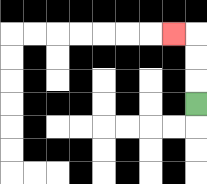{'start': '[8, 4]', 'end': '[7, 1]', 'path_directions': 'U,U,U,L', 'path_coordinates': '[[8, 4], [8, 3], [8, 2], [8, 1], [7, 1]]'}